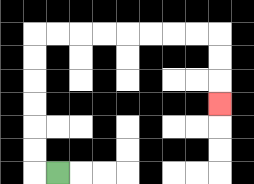{'start': '[2, 7]', 'end': '[9, 4]', 'path_directions': 'L,U,U,U,U,U,U,R,R,R,R,R,R,R,R,D,D,D', 'path_coordinates': '[[2, 7], [1, 7], [1, 6], [1, 5], [1, 4], [1, 3], [1, 2], [1, 1], [2, 1], [3, 1], [4, 1], [5, 1], [6, 1], [7, 1], [8, 1], [9, 1], [9, 2], [9, 3], [9, 4]]'}